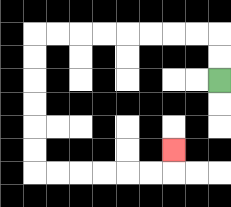{'start': '[9, 3]', 'end': '[7, 6]', 'path_directions': 'U,U,L,L,L,L,L,L,L,L,D,D,D,D,D,D,R,R,R,R,R,R,U', 'path_coordinates': '[[9, 3], [9, 2], [9, 1], [8, 1], [7, 1], [6, 1], [5, 1], [4, 1], [3, 1], [2, 1], [1, 1], [1, 2], [1, 3], [1, 4], [1, 5], [1, 6], [1, 7], [2, 7], [3, 7], [4, 7], [5, 7], [6, 7], [7, 7], [7, 6]]'}